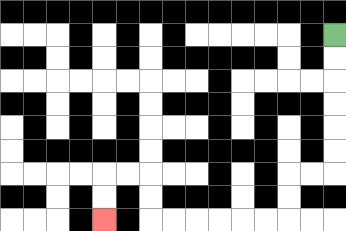{'start': '[14, 1]', 'end': '[4, 9]', 'path_directions': 'D,D,D,D,D,D,L,L,D,D,L,L,L,L,L,L,U,U,L,L,D,D', 'path_coordinates': '[[14, 1], [14, 2], [14, 3], [14, 4], [14, 5], [14, 6], [14, 7], [13, 7], [12, 7], [12, 8], [12, 9], [11, 9], [10, 9], [9, 9], [8, 9], [7, 9], [6, 9], [6, 8], [6, 7], [5, 7], [4, 7], [4, 8], [4, 9]]'}